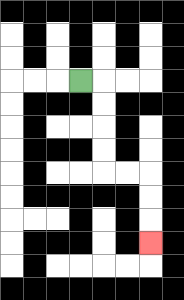{'start': '[3, 3]', 'end': '[6, 10]', 'path_directions': 'R,D,D,D,D,R,R,D,D,D', 'path_coordinates': '[[3, 3], [4, 3], [4, 4], [4, 5], [4, 6], [4, 7], [5, 7], [6, 7], [6, 8], [6, 9], [6, 10]]'}